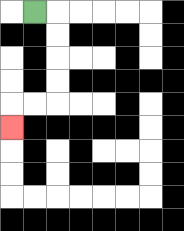{'start': '[1, 0]', 'end': '[0, 5]', 'path_directions': 'R,D,D,D,D,L,L,D', 'path_coordinates': '[[1, 0], [2, 0], [2, 1], [2, 2], [2, 3], [2, 4], [1, 4], [0, 4], [0, 5]]'}